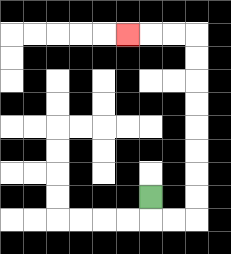{'start': '[6, 8]', 'end': '[5, 1]', 'path_directions': 'D,R,R,U,U,U,U,U,U,U,U,L,L,L', 'path_coordinates': '[[6, 8], [6, 9], [7, 9], [8, 9], [8, 8], [8, 7], [8, 6], [8, 5], [8, 4], [8, 3], [8, 2], [8, 1], [7, 1], [6, 1], [5, 1]]'}